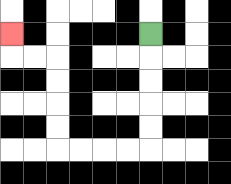{'start': '[6, 1]', 'end': '[0, 1]', 'path_directions': 'D,D,D,D,D,L,L,L,L,U,U,U,U,L,L,U', 'path_coordinates': '[[6, 1], [6, 2], [6, 3], [6, 4], [6, 5], [6, 6], [5, 6], [4, 6], [3, 6], [2, 6], [2, 5], [2, 4], [2, 3], [2, 2], [1, 2], [0, 2], [0, 1]]'}